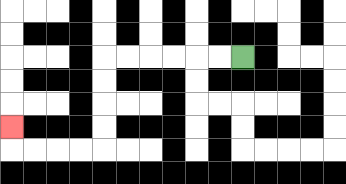{'start': '[10, 2]', 'end': '[0, 5]', 'path_directions': 'L,L,L,L,L,L,D,D,D,D,L,L,L,L,U', 'path_coordinates': '[[10, 2], [9, 2], [8, 2], [7, 2], [6, 2], [5, 2], [4, 2], [4, 3], [4, 4], [4, 5], [4, 6], [3, 6], [2, 6], [1, 6], [0, 6], [0, 5]]'}